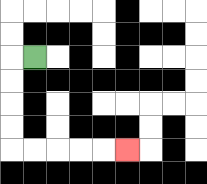{'start': '[1, 2]', 'end': '[5, 6]', 'path_directions': 'L,D,D,D,D,R,R,R,R,R', 'path_coordinates': '[[1, 2], [0, 2], [0, 3], [0, 4], [0, 5], [0, 6], [1, 6], [2, 6], [3, 6], [4, 6], [5, 6]]'}